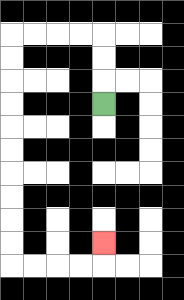{'start': '[4, 4]', 'end': '[4, 10]', 'path_directions': 'U,U,U,L,L,L,L,D,D,D,D,D,D,D,D,D,D,R,R,R,R,U', 'path_coordinates': '[[4, 4], [4, 3], [4, 2], [4, 1], [3, 1], [2, 1], [1, 1], [0, 1], [0, 2], [0, 3], [0, 4], [0, 5], [0, 6], [0, 7], [0, 8], [0, 9], [0, 10], [0, 11], [1, 11], [2, 11], [3, 11], [4, 11], [4, 10]]'}